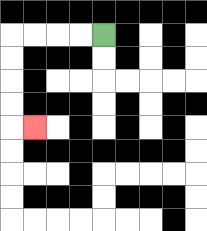{'start': '[4, 1]', 'end': '[1, 5]', 'path_directions': 'L,L,L,L,D,D,D,D,R', 'path_coordinates': '[[4, 1], [3, 1], [2, 1], [1, 1], [0, 1], [0, 2], [0, 3], [0, 4], [0, 5], [1, 5]]'}